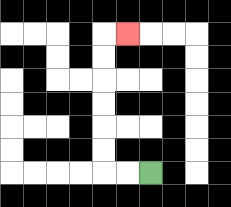{'start': '[6, 7]', 'end': '[5, 1]', 'path_directions': 'L,L,U,U,U,U,U,U,R', 'path_coordinates': '[[6, 7], [5, 7], [4, 7], [4, 6], [4, 5], [4, 4], [4, 3], [4, 2], [4, 1], [5, 1]]'}